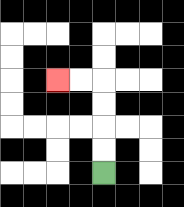{'start': '[4, 7]', 'end': '[2, 3]', 'path_directions': 'U,U,U,U,L,L', 'path_coordinates': '[[4, 7], [4, 6], [4, 5], [4, 4], [4, 3], [3, 3], [2, 3]]'}